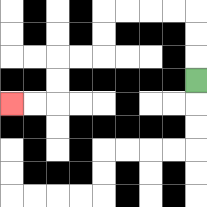{'start': '[8, 3]', 'end': '[0, 4]', 'path_directions': 'U,U,U,L,L,L,L,D,D,L,L,D,D,L,L', 'path_coordinates': '[[8, 3], [8, 2], [8, 1], [8, 0], [7, 0], [6, 0], [5, 0], [4, 0], [4, 1], [4, 2], [3, 2], [2, 2], [2, 3], [2, 4], [1, 4], [0, 4]]'}